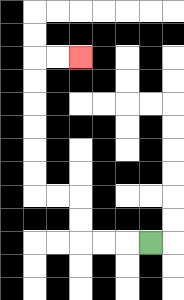{'start': '[6, 10]', 'end': '[3, 2]', 'path_directions': 'L,L,L,U,U,L,L,U,U,U,U,U,U,R,R', 'path_coordinates': '[[6, 10], [5, 10], [4, 10], [3, 10], [3, 9], [3, 8], [2, 8], [1, 8], [1, 7], [1, 6], [1, 5], [1, 4], [1, 3], [1, 2], [2, 2], [3, 2]]'}